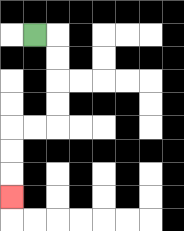{'start': '[1, 1]', 'end': '[0, 8]', 'path_directions': 'R,D,D,D,D,L,L,D,D,D', 'path_coordinates': '[[1, 1], [2, 1], [2, 2], [2, 3], [2, 4], [2, 5], [1, 5], [0, 5], [0, 6], [0, 7], [0, 8]]'}